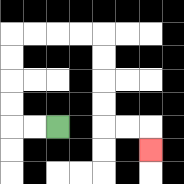{'start': '[2, 5]', 'end': '[6, 6]', 'path_directions': 'L,L,U,U,U,U,R,R,R,R,D,D,D,D,R,R,D', 'path_coordinates': '[[2, 5], [1, 5], [0, 5], [0, 4], [0, 3], [0, 2], [0, 1], [1, 1], [2, 1], [3, 1], [4, 1], [4, 2], [4, 3], [4, 4], [4, 5], [5, 5], [6, 5], [6, 6]]'}